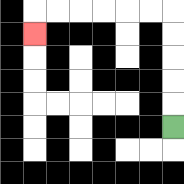{'start': '[7, 5]', 'end': '[1, 1]', 'path_directions': 'U,U,U,U,U,L,L,L,L,L,L,D', 'path_coordinates': '[[7, 5], [7, 4], [7, 3], [7, 2], [7, 1], [7, 0], [6, 0], [5, 0], [4, 0], [3, 0], [2, 0], [1, 0], [1, 1]]'}